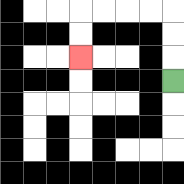{'start': '[7, 3]', 'end': '[3, 2]', 'path_directions': 'U,U,U,L,L,L,L,D,D', 'path_coordinates': '[[7, 3], [7, 2], [7, 1], [7, 0], [6, 0], [5, 0], [4, 0], [3, 0], [3, 1], [3, 2]]'}